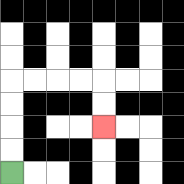{'start': '[0, 7]', 'end': '[4, 5]', 'path_directions': 'U,U,U,U,R,R,R,R,D,D', 'path_coordinates': '[[0, 7], [0, 6], [0, 5], [0, 4], [0, 3], [1, 3], [2, 3], [3, 3], [4, 3], [4, 4], [4, 5]]'}